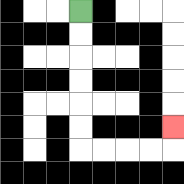{'start': '[3, 0]', 'end': '[7, 5]', 'path_directions': 'D,D,D,D,D,D,R,R,R,R,U', 'path_coordinates': '[[3, 0], [3, 1], [3, 2], [3, 3], [3, 4], [3, 5], [3, 6], [4, 6], [5, 6], [6, 6], [7, 6], [7, 5]]'}